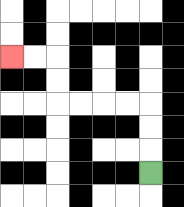{'start': '[6, 7]', 'end': '[0, 2]', 'path_directions': 'U,U,U,L,L,L,L,U,U,L,L', 'path_coordinates': '[[6, 7], [6, 6], [6, 5], [6, 4], [5, 4], [4, 4], [3, 4], [2, 4], [2, 3], [2, 2], [1, 2], [0, 2]]'}